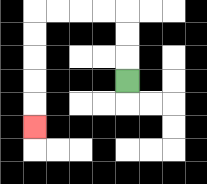{'start': '[5, 3]', 'end': '[1, 5]', 'path_directions': 'U,U,U,L,L,L,L,D,D,D,D,D', 'path_coordinates': '[[5, 3], [5, 2], [5, 1], [5, 0], [4, 0], [3, 0], [2, 0], [1, 0], [1, 1], [1, 2], [1, 3], [1, 4], [1, 5]]'}